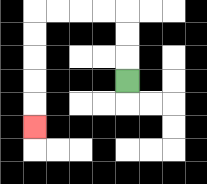{'start': '[5, 3]', 'end': '[1, 5]', 'path_directions': 'U,U,U,L,L,L,L,D,D,D,D,D', 'path_coordinates': '[[5, 3], [5, 2], [5, 1], [5, 0], [4, 0], [3, 0], [2, 0], [1, 0], [1, 1], [1, 2], [1, 3], [1, 4], [1, 5]]'}